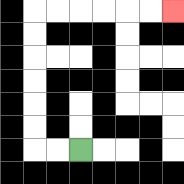{'start': '[3, 6]', 'end': '[7, 0]', 'path_directions': 'L,L,U,U,U,U,U,U,R,R,R,R,R,R', 'path_coordinates': '[[3, 6], [2, 6], [1, 6], [1, 5], [1, 4], [1, 3], [1, 2], [1, 1], [1, 0], [2, 0], [3, 0], [4, 0], [5, 0], [6, 0], [7, 0]]'}